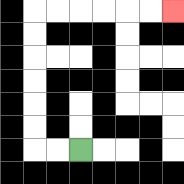{'start': '[3, 6]', 'end': '[7, 0]', 'path_directions': 'L,L,U,U,U,U,U,U,R,R,R,R,R,R', 'path_coordinates': '[[3, 6], [2, 6], [1, 6], [1, 5], [1, 4], [1, 3], [1, 2], [1, 1], [1, 0], [2, 0], [3, 0], [4, 0], [5, 0], [6, 0], [7, 0]]'}